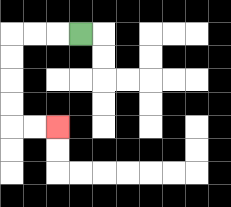{'start': '[3, 1]', 'end': '[2, 5]', 'path_directions': 'L,L,L,D,D,D,D,R,R', 'path_coordinates': '[[3, 1], [2, 1], [1, 1], [0, 1], [0, 2], [0, 3], [0, 4], [0, 5], [1, 5], [2, 5]]'}